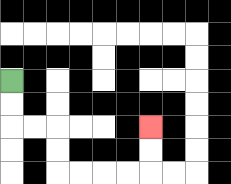{'start': '[0, 3]', 'end': '[6, 5]', 'path_directions': 'D,D,R,R,D,D,R,R,R,R,U,U', 'path_coordinates': '[[0, 3], [0, 4], [0, 5], [1, 5], [2, 5], [2, 6], [2, 7], [3, 7], [4, 7], [5, 7], [6, 7], [6, 6], [6, 5]]'}